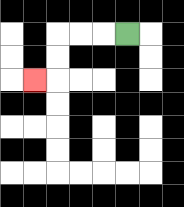{'start': '[5, 1]', 'end': '[1, 3]', 'path_directions': 'L,L,L,D,D,L', 'path_coordinates': '[[5, 1], [4, 1], [3, 1], [2, 1], [2, 2], [2, 3], [1, 3]]'}